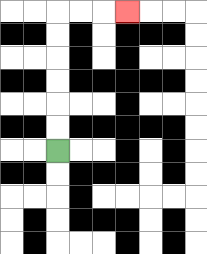{'start': '[2, 6]', 'end': '[5, 0]', 'path_directions': 'U,U,U,U,U,U,R,R,R', 'path_coordinates': '[[2, 6], [2, 5], [2, 4], [2, 3], [2, 2], [2, 1], [2, 0], [3, 0], [4, 0], [5, 0]]'}